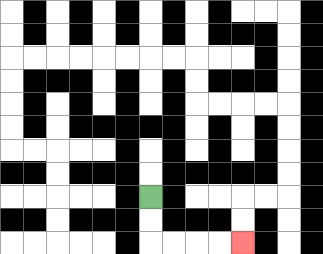{'start': '[6, 8]', 'end': '[10, 10]', 'path_directions': 'D,D,R,R,R,R', 'path_coordinates': '[[6, 8], [6, 9], [6, 10], [7, 10], [8, 10], [9, 10], [10, 10]]'}